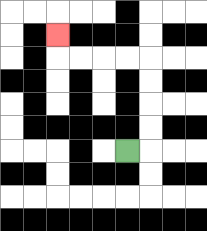{'start': '[5, 6]', 'end': '[2, 1]', 'path_directions': 'R,U,U,U,U,L,L,L,L,U', 'path_coordinates': '[[5, 6], [6, 6], [6, 5], [6, 4], [6, 3], [6, 2], [5, 2], [4, 2], [3, 2], [2, 2], [2, 1]]'}